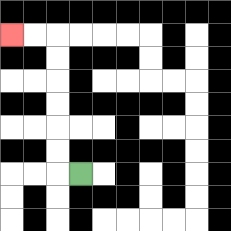{'start': '[3, 7]', 'end': '[0, 1]', 'path_directions': 'L,U,U,U,U,U,U,L,L', 'path_coordinates': '[[3, 7], [2, 7], [2, 6], [2, 5], [2, 4], [2, 3], [2, 2], [2, 1], [1, 1], [0, 1]]'}